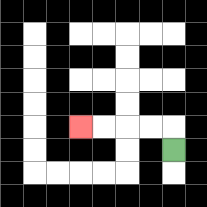{'start': '[7, 6]', 'end': '[3, 5]', 'path_directions': 'U,L,L,L,L', 'path_coordinates': '[[7, 6], [7, 5], [6, 5], [5, 5], [4, 5], [3, 5]]'}